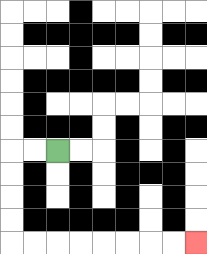{'start': '[2, 6]', 'end': '[8, 10]', 'path_directions': 'L,L,D,D,D,D,R,R,R,R,R,R,R,R', 'path_coordinates': '[[2, 6], [1, 6], [0, 6], [0, 7], [0, 8], [0, 9], [0, 10], [1, 10], [2, 10], [3, 10], [4, 10], [5, 10], [6, 10], [7, 10], [8, 10]]'}